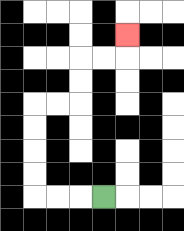{'start': '[4, 8]', 'end': '[5, 1]', 'path_directions': 'L,L,L,U,U,U,U,R,R,U,U,R,R,U', 'path_coordinates': '[[4, 8], [3, 8], [2, 8], [1, 8], [1, 7], [1, 6], [1, 5], [1, 4], [2, 4], [3, 4], [3, 3], [3, 2], [4, 2], [5, 2], [5, 1]]'}